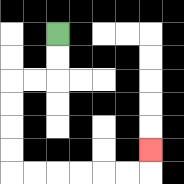{'start': '[2, 1]', 'end': '[6, 6]', 'path_directions': 'D,D,L,L,D,D,D,D,R,R,R,R,R,R,U', 'path_coordinates': '[[2, 1], [2, 2], [2, 3], [1, 3], [0, 3], [0, 4], [0, 5], [0, 6], [0, 7], [1, 7], [2, 7], [3, 7], [4, 7], [5, 7], [6, 7], [6, 6]]'}